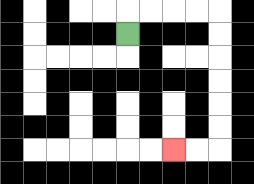{'start': '[5, 1]', 'end': '[7, 6]', 'path_directions': 'U,R,R,R,R,D,D,D,D,D,D,L,L', 'path_coordinates': '[[5, 1], [5, 0], [6, 0], [7, 0], [8, 0], [9, 0], [9, 1], [9, 2], [9, 3], [9, 4], [9, 5], [9, 6], [8, 6], [7, 6]]'}